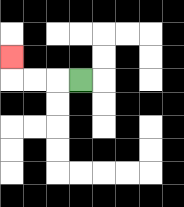{'start': '[3, 3]', 'end': '[0, 2]', 'path_directions': 'L,L,L,U', 'path_coordinates': '[[3, 3], [2, 3], [1, 3], [0, 3], [0, 2]]'}